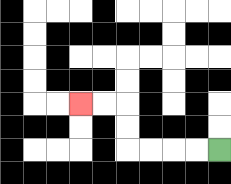{'start': '[9, 6]', 'end': '[3, 4]', 'path_directions': 'L,L,L,L,U,U,L,L', 'path_coordinates': '[[9, 6], [8, 6], [7, 6], [6, 6], [5, 6], [5, 5], [5, 4], [4, 4], [3, 4]]'}